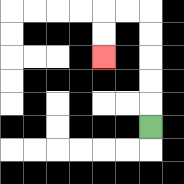{'start': '[6, 5]', 'end': '[4, 2]', 'path_directions': 'U,U,U,U,U,L,L,D,D', 'path_coordinates': '[[6, 5], [6, 4], [6, 3], [6, 2], [6, 1], [6, 0], [5, 0], [4, 0], [4, 1], [4, 2]]'}